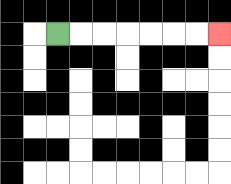{'start': '[2, 1]', 'end': '[9, 1]', 'path_directions': 'R,R,R,R,R,R,R', 'path_coordinates': '[[2, 1], [3, 1], [4, 1], [5, 1], [6, 1], [7, 1], [8, 1], [9, 1]]'}